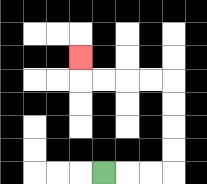{'start': '[4, 7]', 'end': '[3, 2]', 'path_directions': 'R,R,R,U,U,U,U,L,L,L,L,U', 'path_coordinates': '[[4, 7], [5, 7], [6, 7], [7, 7], [7, 6], [7, 5], [7, 4], [7, 3], [6, 3], [5, 3], [4, 3], [3, 3], [3, 2]]'}